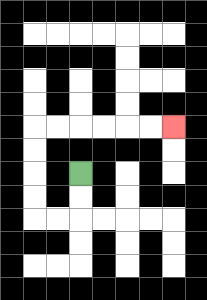{'start': '[3, 7]', 'end': '[7, 5]', 'path_directions': 'D,D,L,L,U,U,U,U,R,R,R,R,R,R', 'path_coordinates': '[[3, 7], [3, 8], [3, 9], [2, 9], [1, 9], [1, 8], [1, 7], [1, 6], [1, 5], [2, 5], [3, 5], [4, 5], [5, 5], [6, 5], [7, 5]]'}